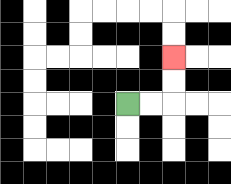{'start': '[5, 4]', 'end': '[7, 2]', 'path_directions': 'R,R,U,U', 'path_coordinates': '[[5, 4], [6, 4], [7, 4], [7, 3], [7, 2]]'}